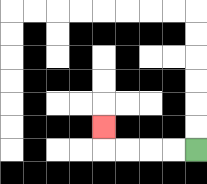{'start': '[8, 6]', 'end': '[4, 5]', 'path_directions': 'L,L,L,L,U', 'path_coordinates': '[[8, 6], [7, 6], [6, 6], [5, 6], [4, 6], [4, 5]]'}